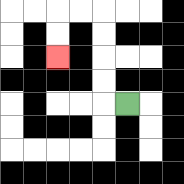{'start': '[5, 4]', 'end': '[2, 2]', 'path_directions': 'L,U,U,U,U,L,L,D,D', 'path_coordinates': '[[5, 4], [4, 4], [4, 3], [4, 2], [4, 1], [4, 0], [3, 0], [2, 0], [2, 1], [2, 2]]'}